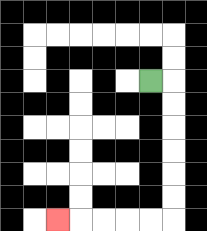{'start': '[6, 3]', 'end': '[2, 9]', 'path_directions': 'R,D,D,D,D,D,D,L,L,L,L,L', 'path_coordinates': '[[6, 3], [7, 3], [7, 4], [7, 5], [7, 6], [7, 7], [7, 8], [7, 9], [6, 9], [5, 9], [4, 9], [3, 9], [2, 9]]'}